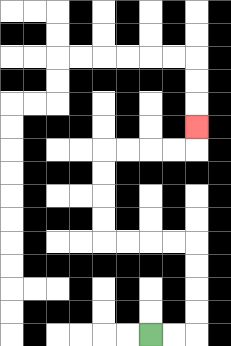{'start': '[6, 14]', 'end': '[8, 5]', 'path_directions': 'R,R,U,U,U,U,L,L,L,L,U,U,U,U,R,R,R,R,U', 'path_coordinates': '[[6, 14], [7, 14], [8, 14], [8, 13], [8, 12], [8, 11], [8, 10], [7, 10], [6, 10], [5, 10], [4, 10], [4, 9], [4, 8], [4, 7], [4, 6], [5, 6], [6, 6], [7, 6], [8, 6], [8, 5]]'}